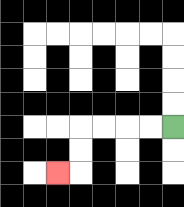{'start': '[7, 5]', 'end': '[2, 7]', 'path_directions': 'L,L,L,L,D,D,L', 'path_coordinates': '[[7, 5], [6, 5], [5, 5], [4, 5], [3, 5], [3, 6], [3, 7], [2, 7]]'}